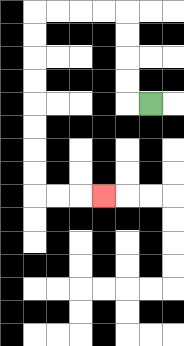{'start': '[6, 4]', 'end': '[4, 8]', 'path_directions': 'L,U,U,U,U,L,L,L,L,D,D,D,D,D,D,D,D,R,R,R', 'path_coordinates': '[[6, 4], [5, 4], [5, 3], [5, 2], [5, 1], [5, 0], [4, 0], [3, 0], [2, 0], [1, 0], [1, 1], [1, 2], [1, 3], [1, 4], [1, 5], [1, 6], [1, 7], [1, 8], [2, 8], [3, 8], [4, 8]]'}